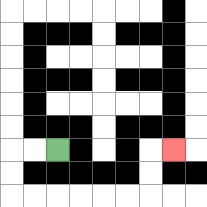{'start': '[2, 6]', 'end': '[7, 6]', 'path_directions': 'L,L,D,D,R,R,R,R,R,R,U,U,R', 'path_coordinates': '[[2, 6], [1, 6], [0, 6], [0, 7], [0, 8], [1, 8], [2, 8], [3, 8], [4, 8], [5, 8], [6, 8], [6, 7], [6, 6], [7, 6]]'}